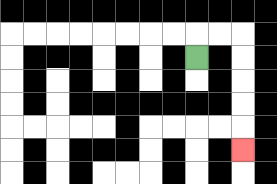{'start': '[8, 2]', 'end': '[10, 6]', 'path_directions': 'U,R,R,D,D,D,D,D', 'path_coordinates': '[[8, 2], [8, 1], [9, 1], [10, 1], [10, 2], [10, 3], [10, 4], [10, 5], [10, 6]]'}